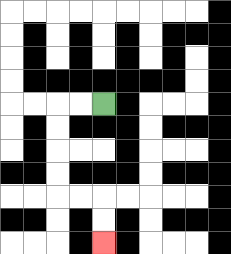{'start': '[4, 4]', 'end': '[4, 10]', 'path_directions': 'L,L,D,D,D,D,R,R,D,D', 'path_coordinates': '[[4, 4], [3, 4], [2, 4], [2, 5], [2, 6], [2, 7], [2, 8], [3, 8], [4, 8], [4, 9], [4, 10]]'}